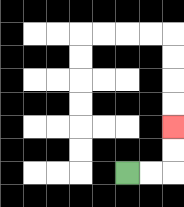{'start': '[5, 7]', 'end': '[7, 5]', 'path_directions': 'R,R,U,U', 'path_coordinates': '[[5, 7], [6, 7], [7, 7], [7, 6], [7, 5]]'}